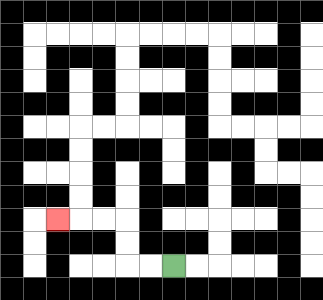{'start': '[7, 11]', 'end': '[2, 9]', 'path_directions': 'L,L,U,U,L,L,L', 'path_coordinates': '[[7, 11], [6, 11], [5, 11], [5, 10], [5, 9], [4, 9], [3, 9], [2, 9]]'}